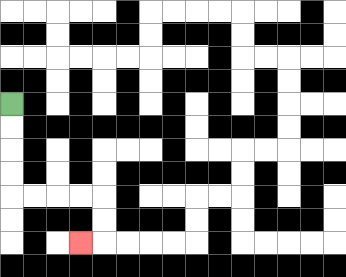{'start': '[0, 4]', 'end': '[3, 10]', 'path_directions': 'D,D,D,D,R,R,R,R,D,D,L', 'path_coordinates': '[[0, 4], [0, 5], [0, 6], [0, 7], [0, 8], [1, 8], [2, 8], [3, 8], [4, 8], [4, 9], [4, 10], [3, 10]]'}